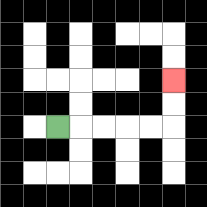{'start': '[2, 5]', 'end': '[7, 3]', 'path_directions': 'R,R,R,R,R,U,U', 'path_coordinates': '[[2, 5], [3, 5], [4, 5], [5, 5], [6, 5], [7, 5], [7, 4], [7, 3]]'}